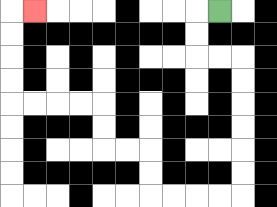{'start': '[9, 0]', 'end': '[1, 0]', 'path_directions': 'L,D,D,R,R,D,D,D,D,D,D,L,L,L,L,U,U,L,L,U,U,L,L,L,L,U,U,U,U,R', 'path_coordinates': '[[9, 0], [8, 0], [8, 1], [8, 2], [9, 2], [10, 2], [10, 3], [10, 4], [10, 5], [10, 6], [10, 7], [10, 8], [9, 8], [8, 8], [7, 8], [6, 8], [6, 7], [6, 6], [5, 6], [4, 6], [4, 5], [4, 4], [3, 4], [2, 4], [1, 4], [0, 4], [0, 3], [0, 2], [0, 1], [0, 0], [1, 0]]'}